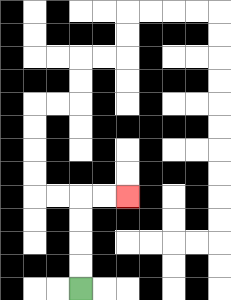{'start': '[3, 12]', 'end': '[5, 8]', 'path_directions': 'U,U,U,U,R,R', 'path_coordinates': '[[3, 12], [3, 11], [3, 10], [3, 9], [3, 8], [4, 8], [5, 8]]'}